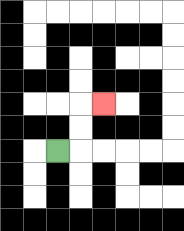{'start': '[2, 6]', 'end': '[4, 4]', 'path_directions': 'R,U,U,R', 'path_coordinates': '[[2, 6], [3, 6], [3, 5], [3, 4], [4, 4]]'}